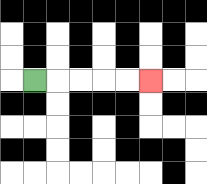{'start': '[1, 3]', 'end': '[6, 3]', 'path_directions': 'R,R,R,R,R', 'path_coordinates': '[[1, 3], [2, 3], [3, 3], [4, 3], [5, 3], [6, 3]]'}